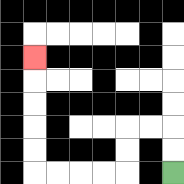{'start': '[7, 7]', 'end': '[1, 2]', 'path_directions': 'U,U,L,L,D,D,L,L,L,L,U,U,U,U,U', 'path_coordinates': '[[7, 7], [7, 6], [7, 5], [6, 5], [5, 5], [5, 6], [5, 7], [4, 7], [3, 7], [2, 7], [1, 7], [1, 6], [1, 5], [1, 4], [1, 3], [1, 2]]'}